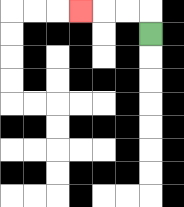{'start': '[6, 1]', 'end': '[3, 0]', 'path_directions': 'U,L,L,L', 'path_coordinates': '[[6, 1], [6, 0], [5, 0], [4, 0], [3, 0]]'}